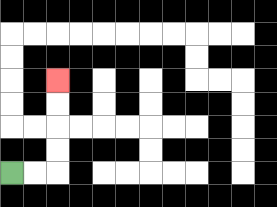{'start': '[0, 7]', 'end': '[2, 3]', 'path_directions': 'R,R,U,U,U,U', 'path_coordinates': '[[0, 7], [1, 7], [2, 7], [2, 6], [2, 5], [2, 4], [2, 3]]'}